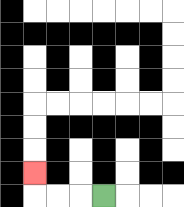{'start': '[4, 8]', 'end': '[1, 7]', 'path_directions': 'L,L,L,U', 'path_coordinates': '[[4, 8], [3, 8], [2, 8], [1, 8], [1, 7]]'}